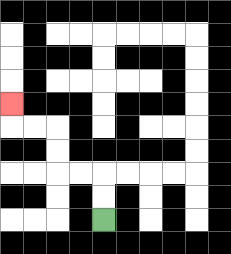{'start': '[4, 9]', 'end': '[0, 4]', 'path_directions': 'U,U,L,L,U,U,L,L,U', 'path_coordinates': '[[4, 9], [4, 8], [4, 7], [3, 7], [2, 7], [2, 6], [2, 5], [1, 5], [0, 5], [0, 4]]'}